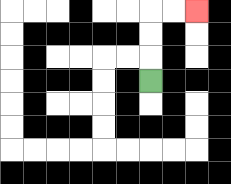{'start': '[6, 3]', 'end': '[8, 0]', 'path_directions': 'U,U,U,R,R', 'path_coordinates': '[[6, 3], [6, 2], [6, 1], [6, 0], [7, 0], [8, 0]]'}